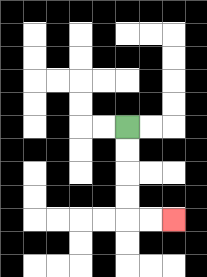{'start': '[5, 5]', 'end': '[7, 9]', 'path_directions': 'D,D,D,D,R,R', 'path_coordinates': '[[5, 5], [5, 6], [5, 7], [5, 8], [5, 9], [6, 9], [7, 9]]'}